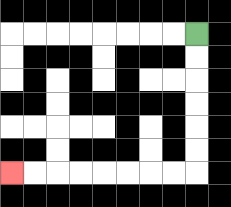{'start': '[8, 1]', 'end': '[0, 7]', 'path_directions': 'D,D,D,D,D,D,L,L,L,L,L,L,L,L', 'path_coordinates': '[[8, 1], [8, 2], [8, 3], [8, 4], [8, 5], [8, 6], [8, 7], [7, 7], [6, 7], [5, 7], [4, 7], [3, 7], [2, 7], [1, 7], [0, 7]]'}